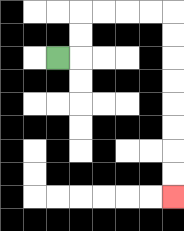{'start': '[2, 2]', 'end': '[7, 8]', 'path_directions': 'R,U,U,R,R,R,R,D,D,D,D,D,D,D,D', 'path_coordinates': '[[2, 2], [3, 2], [3, 1], [3, 0], [4, 0], [5, 0], [6, 0], [7, 0], [7, 1], [7, 2], [7, 3], [7, 4], [7, 5], [7, 6], [7, 7], [7, 8]]'}